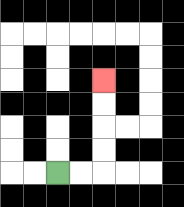{'start': '[2, 7]', 'end': '[4, 3]', 'path_directions': 'R,R,U,U,U,U', 'path_coordinates': '[[2, 7], [3, 7], [4, 7], [4, 6], [4, 5], [4, 4], [4, 3]]'}